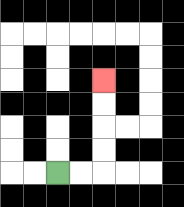{'start': '[2, 7]', 'end': '[4, 3]', 'path_directions': 'R,R,U,U,U,U', 'path_coordinates': '[[2, 7], [3, 7], [4, 7], [4, 6], [4, 5], [4, 4], [4, 3]]'}